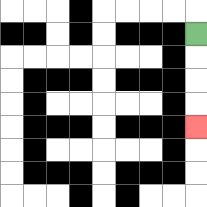{'start': '[8, 1]', 'end': '[8, 5]', 'path_directions': 'D,D,D,D', 'path_coordinates': '[[8, 1], [8, 2], [8, 3], [8, 4], [8, 5]]'}